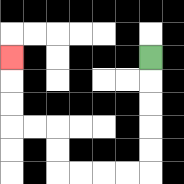{'start': '[6, 2]', 'end': '[0, 2]', 'path_directions': 'D,D,D,D,D,L,L,L,L,U,U,L,L,U,U,U', 'path_coordinates': '[[6, 2], [6, 3], [6, 4], [6, 5], [6, 6], [6, 7], [5, 7], [4, 7], [3, 7], [2, 7], [2, 6], [2, 5], [1, 5], [0, 5], [0, 4], [0, 3], [0, 2]]'}